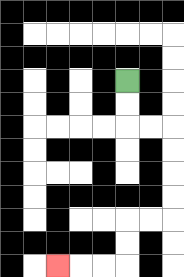{'start': '[5, 3]', 'end': '[2, 11]', 'path_directions': 'D,D,R,R,D,D,D,D,L,L,D,D,L,L,L', 'path_coordinates': '[[5, 3], [5, 4], [5, 5], [6, 5], [7, 5], [7, 6], [7, 7], [7, 8], [7, 9], [6, 9], [5, 9], [5, 10], [5, 11], [4, 11], [3, 11], [2, 11]]'}